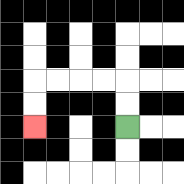{'start': '[5, 5]', 'end': '[1, 5]', 'path_directions': 'U,U,L,L,L,L,D,D', 'path_coordinates': '[[5, 5], [5, 4], [5, 3], [4, 3], [3, 3], [2, 3], [1, 3], [1, 4], [1, 5]]'}